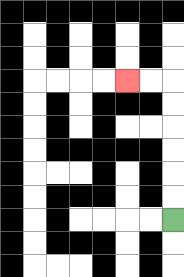{'start': '[7, 9]', 'end': '[5, 3]', 'path_directions': 'U,U,U,U,U,U,L,L', 'path_coordinates': '[[7, 9], [7, 8], [7, 7], [7, 6], [7, 5], [7, 4], [7, 3], [6, 3], [5, 3]]'}